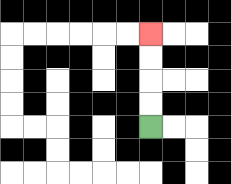{'start': '[6, 5]', 'end': '[6, 1]', 'path_directions': 'U,U,U,U', 'path_coordinates': '[[6, 5], [6, 4], [6, 3], [6, 2], [6, 1]]'}